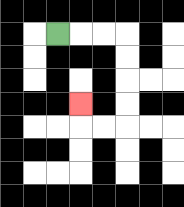{'start': '[2, 1]', 'end': '[3, 4]', 'path_directions': 'R,R,R,D,D,D,D,L,L,U', 'path_coordinates': '[[2, 1], [3, 1], [4, 1], [5, 1], [5, 2], [5, 3], [5, 4], [5, 5], [4, 5], [3, 5], [3, 4]]'}